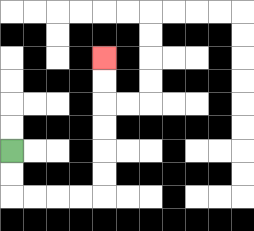{'start': '[0, 6]', 'end': '[4, 2]', 'path_directions': 'D,D,R,R,R,R,U,U,U,U,U,U', 'path_coordinates': '[[0, 6], [0, 7], [0, 8], [1, 8], [2, 8], [3, 8], [4, 8], [4, 7], [4, 6], [4, 5], [4, 4], [4, 3], [4, 2]]'}